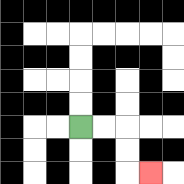{'start': '[3, 5]', 'end': '[6, 7]', 'path_directions': 'R,R,D,D,R', 'path_coordinates': '[[3, 5], [4, 5], [5, 5], [5, 6], [5, 7], [6, 7]]'}